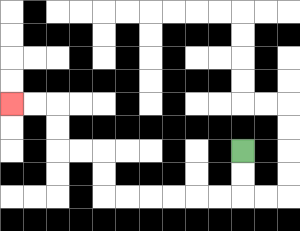{'start': '[10, 6]', 'end': '[0, 4]', 'path_directions': 'D,D,L,L,L,L,L,L,U,U,L,L,U,U,L,L', 'path_coordinates': '[[10, 6], [10, 7], [10, 8], [9, 8], [8, 8], [7, 8], [6, 8], [5, 8], [4, 8], [4, 7], [4, 6], [3, 6], [2, 6], [2, 5], [2, 4], [1, 4], [0, 4]]'}